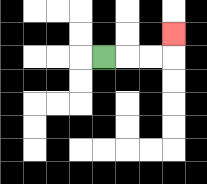{'start': '[4, 2]', 'end': '[7, 1]', 'path_directions': 'R,R,R,U', 'path_coordinates': '[[4, 2], [5, 2], [6, 2], [7, 2], [7, 1]]'}